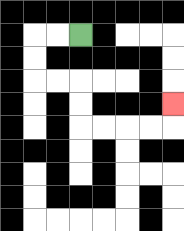{'start': '[3, 1]', 'end': '[7, 4]', 'path_directions': 'L,L,D,D,R,R,D,D,R,R,R,R,U', 'path_coordinates': '[[3, 1], [2, 1], [1, 1], [1, 2], [1, 3], [2, 3], [3, 3], [3, 4], [3, 5], [4, 5], [5, 5], [6, 5], [7, 5], [7, 4]]'}